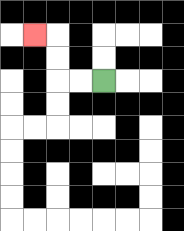{'start': '[4, 3]', 'end': '[1, 1]', 'path_directions': 'L,L,U,U,L', 'path_coordinates': '[[4, 3], [3, 3], [2, 3], [2, 2], [2, 1], [1, 1]]'}